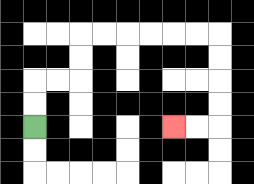{'start': '[1, 5]', 'end': '[7, 5]', 'path_directions': 'U,U,R,R,U,U,R,R,R,R,R,R,D,D,D,D,L,L', 'path_coordinates': '[[1, 5], [1, 4], [1, 3], [2, 3], [3, 3], [3, 2], [3, 1], [4, 1], [5, 1], [6, 1], [7, 1], [8, 1], [9, 1], [9, 2], [9, 3], [9, 4], [9, 5], [8, 5], [7, 5]]'}